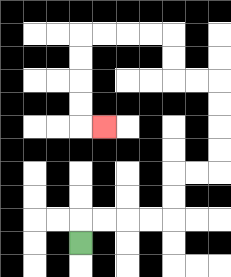{'start': '[3, 10]', 'end': '[4, 5]', 'path_directions': 'U,R,R,R,R,U,U,R,R,U,U,U,U,L,L,U,U,L,L,L,L,D,D,D,D,R', 'path_coordinates': '[[3, 10], [3, 9], [4, 9], [5, 9], [6, 9], [7, 9], [7, 8], [7, 7], [8, 7], [9, 7], [9, 6], [9, 5], [9, 4], [9, 3], [8, 3], [7, 3], [7, 2], [7, 1], [6, 1], [5, 1], [4, 1], [3, 1], [3, 2], [3, 3], [3, 4], [3, 5], [4, 5]]'}